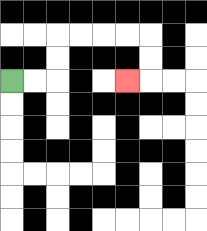{'start': '[0, 3]', 'end': '[5, 3]', 'path_directions': 'R,R,U,U,R,R,R,R,D,D,L', 'path_coordinates': '[[0, 3], [1, 3], [2, 3], [2, 2], [2, 1], [3, 1], [4, 1], [5, 1], [6, 1], [6, 2], [6, 3], [5, 3]]'}